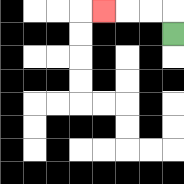{'start': '[7, 1]', 'end': '[4, 0]', 'path_directions': 'U,L,L,L', 'path_coordinates': '[[7, 1], [7, 0], [6, 0], [5, 0], [4, 0]]'}